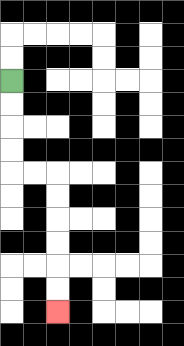{'start': '[0, 3]', 'end': '[2, 13]', 'path_directions': 'D,D,D,D,R,R,D,D,D,D,D,D', 'path_coordinates': '[[0, 3], [0, 4], [0, 5], [0, 6], [0, 7], [1, 7], [2, 7], [2, 8], [2, 9], [2, 10], [2, 11], [2, 12], [2, 13]]'}